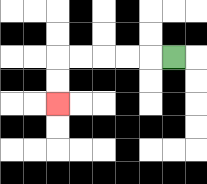{'start': '[7, 2]', 'end': '[2, 4]', 'path_directions': 'L,L,L,L,L,D,D', 'path_coordinates': '[[7, 2], [6, 2], [5, 2], [4, 2], [3, 2], [2, 2], [2, 3], [2, 4]]'}